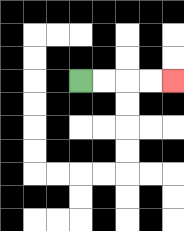{'start': '[3, 3]', 'end': '[7, 3]', 'path_directions': 'R,R,R,R', 'path_coordinates': '[[3, 3], [4, 3], [5, 3], [6, 3], [7, 3]]'}